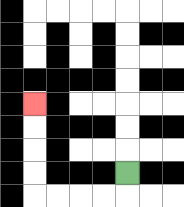{'start': '[5, 7]', 'end': '[1, 4]', 'path_directions': 'D,L,L,L,L,U,U,U,U', 'path_coordinates': '[[5, 7], [5, 8], [4, 8], [3, 8], [2, 8], [1, 8], [1, 7], [1, 6], [1, 5], [1, 4]]'}